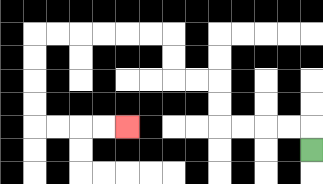{'start': '[13, 6]', 'end': '[5, 5]', 'path_directions': 'U,L,L,L,L,U,U,L,L,U,U,L,L,L,L,L,L,D,D,D,D,R,R,R,R', 'path_coordinates': '[[13, 6], [13, 5], [12, 5], [11, 5], [10, 5], [9, 5], [9, 4], [9, 3], [8, 3], [7, 3], [7, 2], [7, 1], [6, 1], [5, 1], [4, 1], [3, 1], [2, 1], [1, 1], [1, 2], [1, 3], [1, 4], [1, 5], [2, 5], [3, 5], [4, 5], [5, 5]]'}